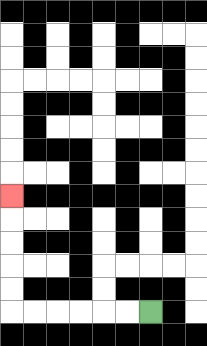{'start': '[6, 13]', 'end': '[0, 8]', 'path_directions': 'L,L,L,L,L,L,U,U,U,U,U', 'path_coordinates': '[[6, 13], [5, 13], [4, 13], [3, 13], [2, 13], [1, 13], [0, 13], [0, 12], [0, 11], [0, 10], [0, 9], [0, 8]]'}